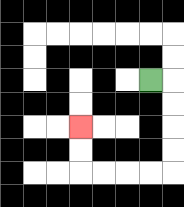{'start': '[6, 3]', 'end': '[3, 5]', 'path_directions': 'R,D,D,D,D,L,L,L,L,U,U', 'path_coordinates': '[[6, 3], [7, 3], [7, 4], [7, 5], [7, 6], [7, 7], [6, 7], [5, 7], [4, 7], [3, 7], [3, 6], [3, 5]]'}